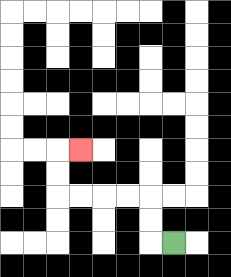{'start': '[7, 10]', 'end': '[3, 6]', 'path_directions': 'L,U,U,L,L,L,L,U,U,R', 'path_coordinates': '[[7, 10], [6, 10], [6, 9], [6, 8], [5, 8], [4, 8], [3, 8], [2, 8], [2, 7], [2, 6], [3, 6]]'}